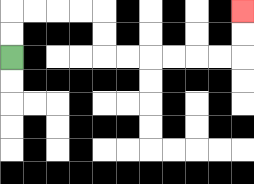{'start': '[0, 2]', 'end': '[10, 0]', 'path_directions': 'U,U,R,R,R,R,D,D,R,R,R,R,R,R,U,U', 'path_coordinates': '[[0, 2], [0, 1], [0, 0], [1, 0], [2, 0], [3, 0], [4, 0], [4, 1], [4, 2], [5, 2], [6, 2], [7, 2], [8, 2], [9, 2], [10, 2], [10, 1], [10, 0]]'}